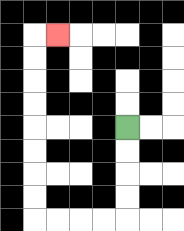{'start': '[5, 5]', 'end': '[2, 1]', 'path_directions': 'D,D,D,D,L,L,L,L,U,U,U,U,U,U,U,U,R', 'path_coordinates': '[[5, 5], [5, 6], [5, 7], [5, 8], [5, 9], [4, 9], [3, 9], [2, 9], [1, 9], [1, 8], [1, 7], [1, 6], [1, 5], [1, 4], [1, 3], [1, 2], [1, 1], [2, 1]]'}